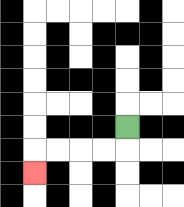{'start': '[5, 5]', 'end': '[1, 7]', 'path_directions': 'D,L,L,L,L,D', 'path_coordinates': '[[5, 5], [5, 6], [4, 6], [3, 6], [2, 6], [1, 6], [1, 7]]'}